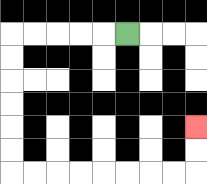{'start': '[5, 1]', 'end': '[8, 5]', 'path_directions': 'L,L,L,L,L,D,D,D,D,D,D,R,R,R,R,R,R,R,R,U,U', 'path_coordinates': '[[5, 1], [4, 1], [3, 1], [2, 1], [1, 1], [0, 1], [0, 2], [0, 3], [0, 4], [0, 5], [0, 6], [0, 7], [1, 7], [2, 7], [3, 7], [4, 7], [5, 7], [6, 7], [7, 7], [8, 7], [8, 6], [8, 5]]'}